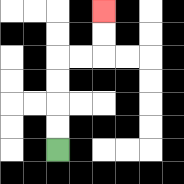{'start': '[2, 6]', 'end': '[4, 0]', 'path_directions': 'U,U,U,U,R,R,U,U', 'path_coordinates': '[[2, 6], [2, 5], [2, 4], [2, 3], [2, 2], [3, 2], [4, 2], [4, 1], [4, 0]]'}